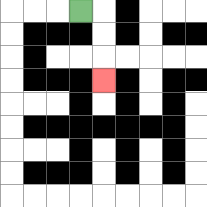{'start': '[3, 0]', 'end': '[4, 3]', 'path_directions': 'R,D,D,D', 'path_coordinates': '[[3, 0], [4, 0], [4, 1], [4, 2], [4, 3]]'}